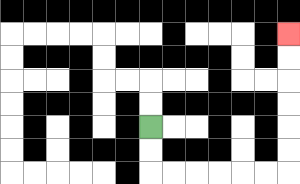{'start': '[6, 5]', 'end': '[12, 1]', 'path_directions': 'D,D,R,R,R,R,R,R,U,U,U,U,U,U', 'path_coordinates': '[[6, 5], [6, 6], [6, 7], [7, 7], [8, 7], [9, 7], [10, 7], [11, 7], [12, 7], [12, 6], [12, 5], [12, 4], [12, 3], [12, 2], [12, 1]]'}